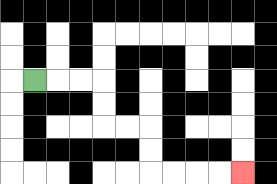{'start': '[1, 3]', 'end': '[10, 7]', 'path_directions': 'R,R,R,D,D,R,R,D,D,R,R,R,R', 'path_coordinates': '[[1, 3], [2, 3], [3, 3], [4, 3], [4, 4], [4, 5], [5, 5], [6, 5], [6, 6], [6, 7], [7, 7], [8, 7], [9, 7], [10, 7]]'}